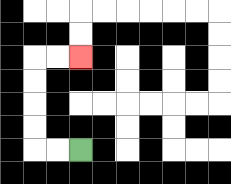{'start': '[3, 6]', 'end': '[3, 2]', 'path_directions': 'L,L,U,U,U,U,R,R', 'path_coordinates': '[[3, 6], [2, 6], [1, 6], [1, 5], [1, 4], [1, 3], [1, 2], [2, 2], [3, 2]]'}